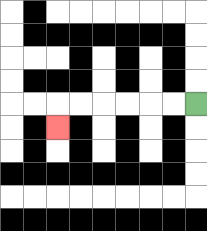{'start': '[8, 4]', 'end': '[2, 5]', 'path_directions': 'L,L,L,L,L,L,D', 'path_coordinates': '[[8, 4], [7, 4], [6, 4], [5, 4], [4, 4], [3, 4], [2, 4], [2, 5]]'}